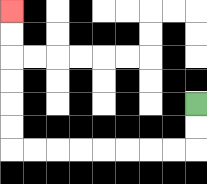{'start': '[8, 4]', 'end': '[0, 0]', 'path_directions': 'D,D,L,L,L,L,L,L,L,L,U,U,U,U,U,U', 'path_coordinates': '[[8, 4], [8, 5], [8, 6], [7, 6], [6, 6], [5, 6], [4, 6], [3, 6], [2, 6], [1, 6], [0, 6], [0, 5], [0, 4], [0, 3], [0, 2], [0, 1], [0, 0]]'}